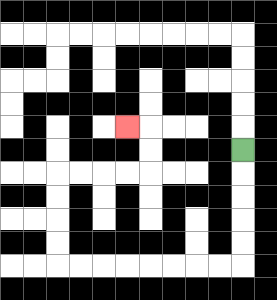{'start': '[10, 6]', 'end': '[5, 5]', 'path_directions': 'D,D,D,D,D,L,L,L,L,L,L,L,L,U,U,U,U,R,R,R,R,U,U,L', 'path_coordinates': '[[10, 6], [10, 7], [10, 8], [10, 9], [10, 10], [10, 11], [9, 11], [8, 11], [7, 11], [6, 11], [5, 11], [4, 11], [3, 11], [2, 11], [2, 10], [2, 9], [2, 8], [2, 7], [3, 7], [4, 7], [5, 7], [6, 7], [6, 6], [6, 5], [5, 5]]'}